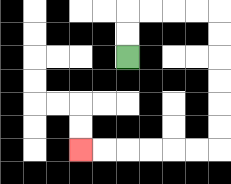{'start': '[5, 2]', 'end': '[3, 6]', 'path_directions': 'U,U,R,R,R,R,D,D,D,D,D,D,L,L,L,L,L,L', 'path_coordinates': '[[5, 2], [5, 1], [5, 0], [6, 0], [7, 0], [8, 0], [9, 0], [9, 1], [9, 2], [9, 3], [9, 4], [9, 5], [9, 6], [8, 6], [7, 6], [6, 6], [5, 6], [4, 6], [3, 6]]'}